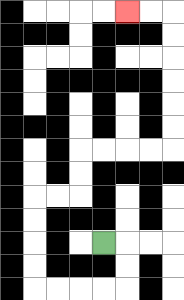{'start': '[4, 10]', 'end': '[5, 0]', 'path_directions': 'R,D,D,L,L,L,L,U,U,U,U,R,R,U,U,R,R,R,R,U,U,U,U,U,U,L,L', 'path_coordinates': '[[4, 10], [5, 10], [5, 11], [5, 12], [4, 12], [3, 12], [2, 12], [1, 12], [1, 11], [1, 10], [1, 9], [1, 8], [2, 8], [3, 8], [3, 7], [3, 6], [4, 6], [5, 6], [6, 6], [7, 6], [7, 5], [7, 4], [7, 3], [7, 2], [7, 1], [7, 0], [6, 0], [5, 0]]'}